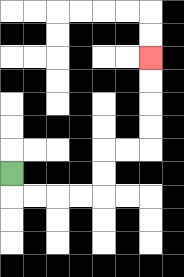{'start': '[0, 7]', 'end': '[6, 2]', 'path_directions': 'D,R,R,R,R,U,U,R,R,U,U,U,U', 'path_coordinates': '[[0, 7], [0, 8], [1, 8], [2, 8], [3, 8], [4, 8], [4, 7], [4, 6], [5, 6], [6, 6], [6, 5], [6, 4], [6, 3], [6, 2]]'}